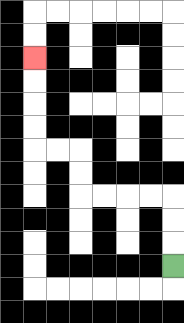{'start': '[7, 11]', 'end': '[1, 2]', 'path_directions': 'U,U,U,L,L,L,L,U,U,L,L,U,U,U,U', 'path_coordinates': '[[7, 11], [7, 10], [7, 9], [7, 8], [6, 8], [5, 8], [4, 8], [3, 8], [3, 7], [3, 6], [2, 6], [1, 6], [1, 5], [1, 4], [1, 3], [1, 2]]'}